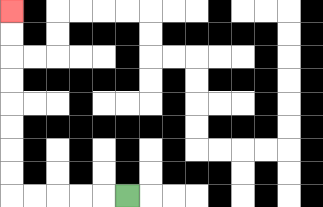{'start': '[5, 8]', 'end': '[0, 0]', 'path_directions': 'L,L,L,L,L,U,U,U,U,U,U,U,U', 'path_coordinates': '[[5, 8], [4, 8], [3, 8], [2, 8], [1, 8], [0, 8], [0, 7], [0, 6], [0, 5], [0, 4], [0, 3], [0, 2], [0, 1], [0, 0]]'}